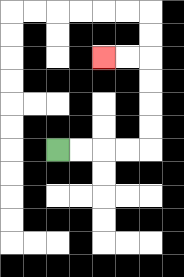{'start': '[2, 6]', 'end': '[4, 2]', 'path_directions': 'R,R,R,R,U,U,U,U,L,L', 'path_coordinates': '[[2, 6], [3, 6], [4, 6], [5, 6], [6, 6], [6, 5], [6, 4], [6, 3], [6, 2], [5, 2], [4, 2]]'}